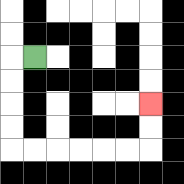{'start': '[1, 2]', 'end': '[6, 4]', 'path_directions': 'L,D,D,D,D,R,R,R,R,R,R,U,U', 'path_coordinates': '[[1, 2], [0, 2], [0, 3], [0, 4], [0, 5], [0, 6], [1, 6], [2, 6], [3, 6], [4, 6], [5, 6], [6, 6], [6, 5], [6, 4]]'}